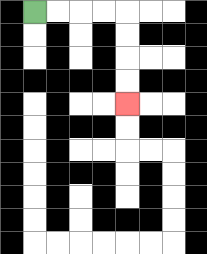{'start': '[1, 0]', 'end': '[5, 4]', 'path_directions': 'R,R,R,R,D,D,D,D', 'path_coordinates': '[[1, 0], [2, 0], [3, 0], [4, 0], [5, 0], [5, 1], [5, 2], [5, 3], [5, 4]]'}